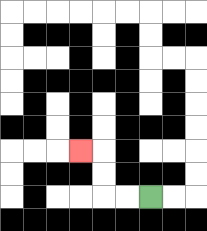{'start': '[6, 8]', 'end': '[3, 6]', 'path_directions': 'L,L,U,U,L', 'path_coordinates': '[[6, 8], [5, 8], [4, 8], [4, 7], [4, 6], [3, 6]]'}